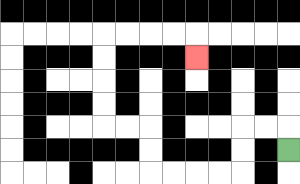{'start': '[12, 6]', 'end': '[8, 2]', 'path_directions': 'U,L,L,D,D,L,L,L,L,U,U,L,L,U,U,U,U,R,R,R,R,D', 'path_coordinates': '[[12, 6], [12, 5], [11, 5], [10, 5], [10, 6], [10, 7], [9, 7], [8, 7], [7, 7], [6, 7], [6, 6], [6, 5], [5, 5], [4, 5], [4, 4], [4, 3], [4, 2], [4, 1], [5, 1], [6, 1], [7, 1], [8, 1], [8, 2]]'}